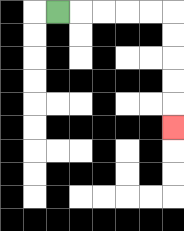{'start': '[2, 0]', 'end': '[7, 5]', 'path_directions': 'R,R,R,R,R,D,D,D,D,D', 'path_coordinates': '[[2, 0], [3, 0], [4, 0], [5, 0], [6, 0], [7, 0], [7, 1], [7, 2], [7, 3], [7, 4], [7, 5]]'}